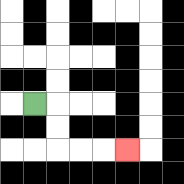{'start': '[1, 4]', 'end': '[5, 6]', 'path_directions': 'R,D,D,R,R,R', 'path_coordinates': '[[1, 4], [2, 4], [2, 5], [2, 6], [3, 6], [4, 6], [5, 6]]'}